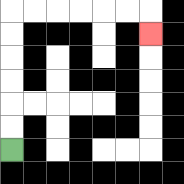{'start': '[0, 6]', 'end': '[6, 1]', 'path_directions': 'U,U,U,U,U,U,R,R,R,R,R,R,D', 'path_coordinates': '[[0, 6], [0, 5], [0, 4], [0, 3], [0, 2], [0, 1], [0, 0], [1, 0], [2, 0], [3, 0], [4, 0], [5, 0], [6, 0], [6, 1]]'}